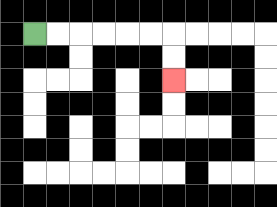{'start': '[1, 1]', 'end': '[7, 3]', 'path_directions': 'R,R,R,R,R,R,D,D', 'path_coordinates': '[[1, 1], [2, 1], [3, 1], [4, 1], [5, 1], [6, 1], [7, 1], [7, 2], [7, 3]]'}